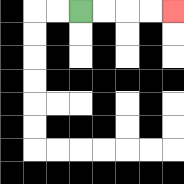{'start': '[3, 0]', 'end': '[7, 0]', 'path_directions': 'R,R,R,R', 'path_coordinates': '[[3, 0], [4, 0], [5, 0], [6, 0], [7, 0]]'}